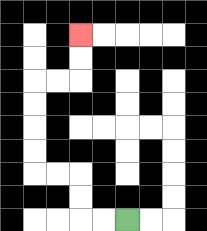{'start': '[5, 9]', 'end': '[3, 1]', 'path_directions': 'L,L,U,U,L,L,U,U,U,U,R,R,U,U', 'path_coordinates': '[[5, 9], [4, 9], [3, 9], [3, 8], [3, 7], [2, 7], [1, 7], [1, 6], [1, 5], [1, 4], [1, 3], [2, 3], [3, 3], [3, 2], [3, 1]]'}